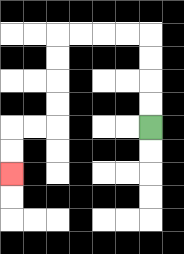{'start': '[6, 5]', 'end': '[0, 7]', 'path_directions': 'U,U,U,U,L,L,L,L,D,D,D,D,L,L,D,D', 'path_coordinates': '[[6, 5], [6, 4], [6, 3], [6, 2], [6, 1], [5, 1], [4, 1], [3, 1], [2, 1], [2, 2], [2, 3], [2, 4], [2, 5], [1, 5], [0, 5], [0, 6], [0, 7]]'}